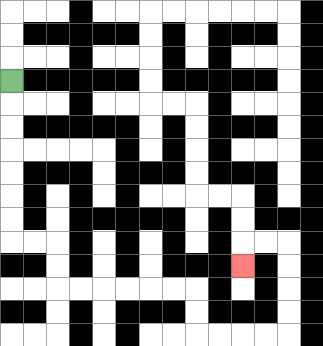{'start': '[0, 3]', 'end': '[10, 11]', 'path_directions': 'D,D,D,D,D,D,D,R,R,D,D,R,R,R,R,R,R,D,D,R,R,R,R,U,U,U,U,L,L,D', 'path_coordinates': '[[0, 3], [0, 4], [0, 5], [0, 6], [0, 7], [0, 8], [0, 9], [0, 10], [1, 10], [2, 10], [2, 11], [2, 12], [3, 12], [4, 12], [5, 12], [6, 12], [7, 12], [8, 12], [8, 13], [8, 14], [9, 14], [10, 14], [11, 14], [12, 14], [12, 13], [12, 12], [12, 11], [12, 10], [11, 10], [10, 10], [10, 11]]'}